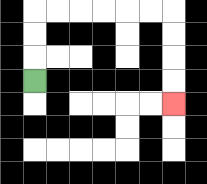{'start': '[1, 3]', 'end': '[7, 4]', 'path_directions': 'U,U,U,R,R,R,R,R,R,D,D,D,D', 'path_coordinates': '[[1, 3], [1, 2], [1, 1], [1, 0], [2, 0], [3, 0], [4, 0], [5, 0], [6, 0], [7, 0], [7, 1], [7, 2], [7, 3], [7, 4]]'}